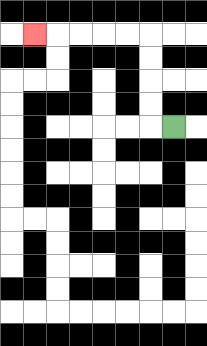{'start': '[7, 5]', 'end': '[1, 1]', 'path_directions': 'L,U,U,U,U,L,L,L,L,L', 'path_coordinates': '[[7, 5], [6, 5], [6, 4], [6, 3], [6, 2], [6, 1], [5, 1], [4, 1], [3, 1], [2, 1], [1, 1]]'}